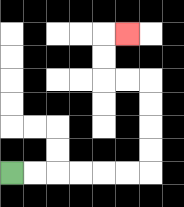{'start': '[0, 7]', 'end': '[5, 1]', 'path_directions': 'R,R,R,R,R,R,U,U,U,U,L,L,U,U,R', 'path_coordinates': '[[0, 7], [1, 7], [2, 7], [3, 7], [4, 7], [5, 7], [6, 7], [6, 6], [6, 5], [6, 4], [6, 3], [5, 3], [4, 3], [4, 2], [4, 1], [5, 1]]'}